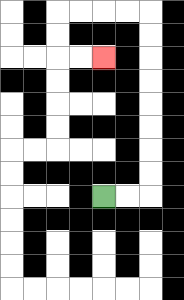{'start': '[4, 8]', 'end': '[4, 2]', 'path_directions': 'R,R,U,U,U,U,U,U,U,U,L,L,L,L,D,D,R,R', 'path_coordinates': '[[4, 8], [5, 8], [6, 8], [6, 7], [6, 6], [6, 5], [6, 4], [6, 3], [6, 2], [6, 1], [6, 0], [5, 0], [4, 0], [3, 0], [2, 0], [2, 1], [2, 2], [3, 2], [4, 2]]'}